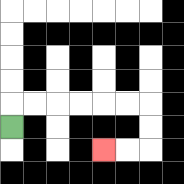{'start': '[0, 5]', 'end': '[4, 6]', 'path_directions': 'U,R,R,R,R,R,R,D,D,L,L', 'path_coordinates': '[[0, 5], [0, 4], [1, 4], [2, 4], [3, 4], [4, 4], [5, 4], [6, 4], [6, 5], [6, 6], [5, 6], [4, 6]]'}